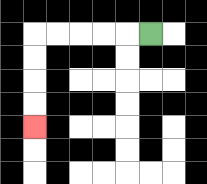{'start': '[6, 1]', 'end': '[1, 5]', 'path_directions': 'L,L,L,L,L,D,D,D,D', 'path_coordinates': '[[6, 1], [5, 1], [4, 1], [3, 1], [2, 1], [1, 1], [1, 2], [1, 3], [1, 4], [1, 5]]'}